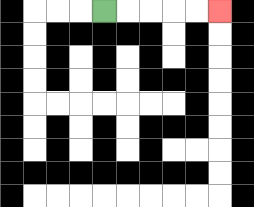{'start': '[4, 0]', 'end': '[9, 0]', 'path_directions': 'R,R,R,R,R', 'path_coordinates': '[[4, 0], [5, 0], [6, 0], [7, 0], [8, 0], [9, 0]]'}